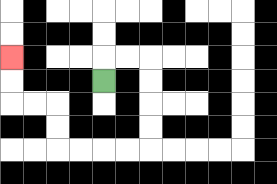{'start': '[4, 3]', 'end': '[0, 2]', 'path_directions': 'U,R,R,D,D,D,D,L,L,L,L,U,U,L,L,U,U', 'path_coordinates': '[[4, 3], [4, 2], [5, 2], [6, 2], [6, 3], [6, 4], [6, 5], [6, 6], [5, 6], [4, 6], [3, 6], [2, 6], [2, 5], [2, 4], [1, 4], [0, 4], [0, 3], [0, 2]]'}